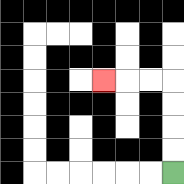{'start': '[7, 7]', 'end': '[4, 3]', 'path_directions': 'U,U,U,U,L,L,L', 'path_coordinates': '[[7, 7], [7, 6], [7, 5], [7, 4], [7, 3], [6, 3], [5, 3], [4, 3]]'}